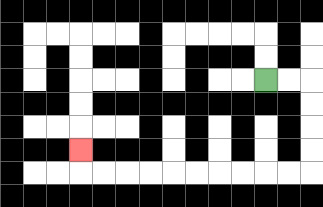{'start': '[11, 3]', 'end': '[3, 6]', 'path_directions': 'R,R,D,D,D,D,L,L,L,L,L,L,L,L,L,L,U', 'path_coordinates': '[[11, 3], [12, 3], [13, 3], [13, 4], [13, 5], [13, 6], [13, 7], [12, 7], [11, 7], [10, 7], [9, 7], [8, 7], [7, 7], [6, 7], [5, 7], [4, 7], [3, 7], [3, 6]]'}